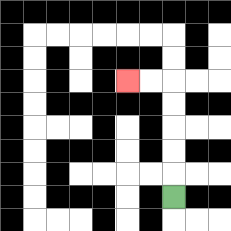{'start': '[7, 8]', 'end': '[5, 3]', 'path_directions': 'U,U,U,U,U,L,L', 'path_coordinates': '[[7, 8], [7, 7], [7, 6], [7, 5], [7, 4], [7, 3], [6, 3], [5, 3]]'}